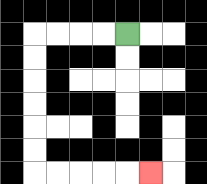{'start': '[5, 1]', 'end': '[6, 7]', 'path_directions': 'L,L,L,L,D,D,D,D,D,D,R,R,R,R,R', 'path_coordinates': '[[5, 1], [4, 1], [3, 1], [2, 1], [1, 1], [1, 2], [1, 3], [1, 4], [1, 5], [1, 6], [1, 7], [2, 7], [3, 7], [4, 7], [5, 7], [6, 7]]'}